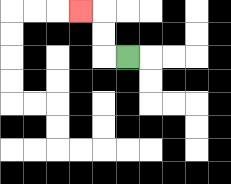{'start': '[5, 2]', 'end': '[3, 0]', 'path_directions': 'L,U,U,L', 'path_coordinates': '[[5, 2], [4, 2], [4, 1], [4, 0], [3, 0]]'}